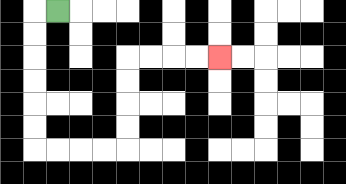{'start': '[2, 0]', 'end': '[9, 2]', 'path_directions': 'L,D,D,D,D,D,D,R,R,R,R,U,U,U,U,R,R,R,R', 'path_coordinates': '[[2, 0], [1, 0], [1, 1], [1, 2], [1, 3], [1, 4], [1, 5], [1, 6], [2, 6], [3, 6], [4, 6], [5, 6], [5, 5], [5, 4], [5, 3], [5, 2], [6, 2], [7, 2], [8, 2], [9, 2]]'}